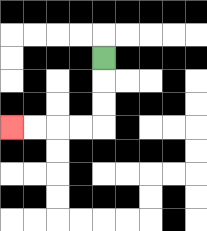{'start': '[4, 2]', 'end': '[0, 5]', 'path_directions': 'D,D,D,L,L,L,L', 'path_coordinates': '[[4, 2], [4, 3], [4, 4], [4, 5], [3, 5], [2, 5], [1, 5], [0, 5]]'}